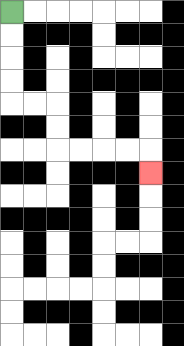{'start': '[0, 0]', 'end': '[6, 7]', 'path_directions': 'D,D,D,D,R,R,D,D,R,R,R,R,D', 'path_coordinates': '[[0, 0], [0, 1], [0, 2], [0, 3], [0, 4], [1, 4], [2, 4], [2, 5], [2, 6], [3, 6], [4, 6], [5, 6], [6, 6], [6, 7]]'}